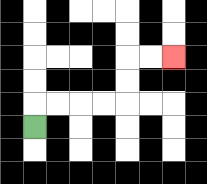{'start': '[1, 5]', 'end': '[7, 2]', 'path_directions': 'U,R,R,R,R,U,U,R,R', 'path_coordinates': '[[1, 5], [1, 4], [2, 4], [3, 4], [4, 4], [5, 4], [5, 3], [5, 2], [6, 2], [7, 2]]'}